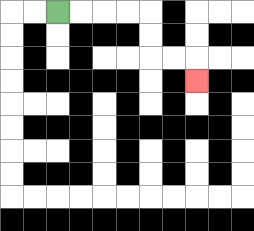{'start': '[2, 0]', 'end': '[8, 3]', 'path_directions': 'R,R,R,R,D,D,R,R,D', 'path_coordinates': '[[2, 0], [3, 0], [4, 0], [5, 0], [6, 0], [6, 1], [6, 2], [7, 2], [8, 2], [8, 3]]'}